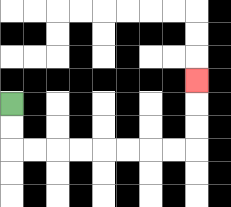{'start': '[0, 4]', 'end': '[8, 3]', 'path_directions': 'D,D,R,R,R,R,R,R,R,R,U,U,U', 'path_coordinates': '[[0, 4], [0, 5], [0, 6], [1, 6], [2, 6], [3, 6], [4, 6], [5, 6], [6, 6], [7, 6], [8, 6], [8, 5], [8, 4], [8, 3]]'}